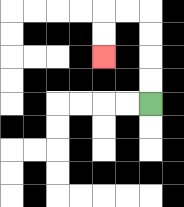{'start': '[6, 4]', 'end': '[4, 2]', 'path_directions': 'U,U,U,U,L,L,D,D', 'path_coordinates': '[[6, 4], [6, 3], [6, 2], [6, 1], [6, 0], [5, 0], [4, 0], [4, 1], [4, 2]]'}